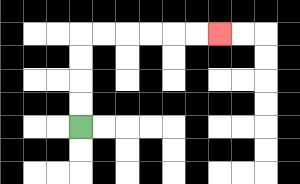{'start': '[3, 5]', 'end': '[9, 1]', 'path_directions': 'U,U,U,U,R,R,R,R,R,R', 'path_coordinates': '[[3, 5], [3, 4], [3, 3], [3, 2], [3, 1], [4, 1], [5, 1], [6, 1], [7, 1], [8, 1], [9, 1]]'}